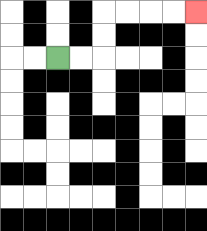{'start': '[2, 2]', 'end': '[8, 0]', 'path_directions': 'R,R,U,U,R,R,R,R', 'path_coordinates': '[[2, 2], [3, 2], [4, 2], [4, 1], [4, 0], [5, 0], [6, 0], [7, 0], [8, 0]]'}